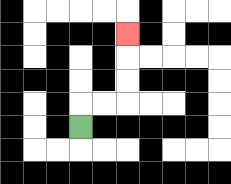{'start': '[3, 5]', 'end': '[5, 1]', 'path_directions': 'U,R,R,U,U,U', 'path_coordinates': '[[3, 5], [3, 4], [4, 4], [5, 4], [5, 3], [5, 2], [5, 1]]'}